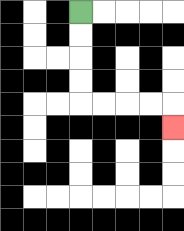{'start': '[3, 0]', 'end': '[7, 5]', 'path_directions': 'D,D,D,D,R,R,R,R,D', 'path_coordinates': '[[3, 0], [3, 1], [3, 2], [3, 3], [3, 4], [4, 4], [5, 4], [6, 4], [7, 4], [7, 5]]'}